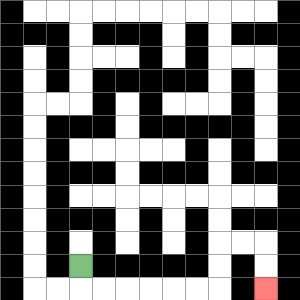{'start': '[3, 11]', 'end': '[11, 12]', 'path_directions': 'D,R,R,R,R,R,R,U,U,R,R,D,D', 'path_coordinates': '[[3, 11], [3, 12], [4, 12], [5, 12], [6, 12], [7, 12], [8, 12], [9, 12], [9, 11], [9, 10], [10, 10], [11, 10], [11, 11], [11, 12]]'}